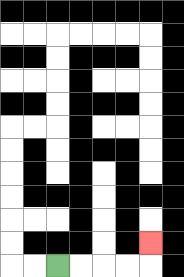{'start': '[2, 11]', 'end': '[6, 10]', 'path_directions': 'R,R,R,R,U', 'path_coordinates': '[[2, 11], [3, 11], [4, 11], [5, 11], [6, 11], [6, 10]]'}